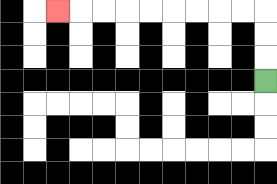{'start': '[11, 3]', 'end': '[2, 0]', 'path_directions': 'U,U,U,L,L,L,L,L,L,L,L,L', 'path_coordinates': '[[11, 3], [11, 2], [11, 1], [11, 0], [10, 0], [9, 0], [8, 0], [7, 0], [6, 0], [5, 0], [4, 0], [3, 0], [2, 0]]'}